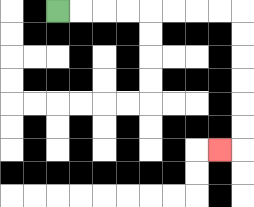{'start': '[2, 0]', 'end': '[9, 6]', 'path_directions': 'R,R,R,R,R,R,R,R,D,D,D,D,D,D,L', 'path_coordinates': '[[2, 0], [3, 0], [4, 0], [5, 0], [6, 0], [7, 0], [8, 0], [9, 0], [10, 0], [10, 1], [10, 2], [10, 3], [10, 4], [10, 5], [10, 6], [9, 6]]'}